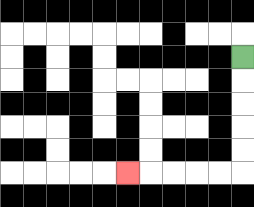{'start': '[10, 2]', 'end': '[5, 7]', 'path_directions': 'D,D,D,D,D,L,L,L,L,L', 'path_coordinates': '[[10, 2], [10, 3], [10, 4], [10, 5], [10, 6], [10, 7], [9, 7], [8, 7], [7, 7], [6, 7], [5, 7]]'}